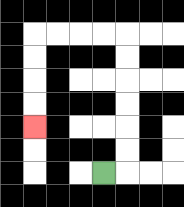{'start': '[4, 7]', 'end': '[1, 5]', 'path_directions': 'R,U,U,U,U,U,U,L,L,L,L,D,D,D,D', 'path_coordinates': '[[4, 7], [5, 7], [5, 6], [5, 5], [5, 4], [5, 3], [5, 2], [5, 1], [4, 1], [3, 1], [2, 1], [1, 1], [1, 2], [1, 3], [1, 4], [1, 5]]'}